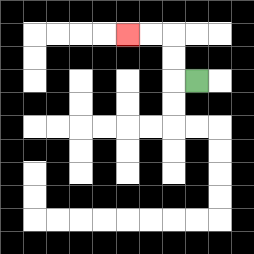{'start': '[8, 3]', 'end': '[5, 1]', 'path_directions': 'L,U,U,L,L', 'path_coordinates': '[[8, 3], [7, 3], [7, 2], [7, 1], [6, 1], [5, 1]]'}